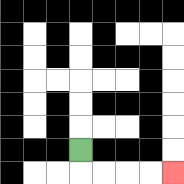{'start': '[3, 6]', 'end': '[7, 7]', 'path_directions': 'D,R,R,R,R', 'path_coordinates': '[[3, 6], [3, 7], [4, 7], [5, 7], [6, 7], [7, 7]]'}